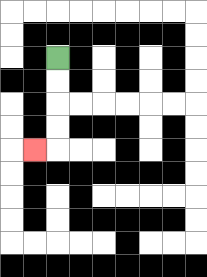{'start': '[2, 2]', 'end': '[1, 6]', 'path_directions': 'D,D,D,D,L', 'path_coordinates': '[[2, 2], [2, 3], [2, 4], [2, 5], [2, 6], [1, 6]]'}